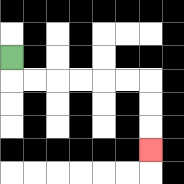{'start': '[0, 2]', 'end': '[6, 6]', 'path_directions': 'D,R,R,R,R,R,R,D,D,D', 'path_coordinates': '[[0, 2], [0, 3], [1, 3], [2, 3], [3, 3], [4, 3], [5, 3], [6, 3], [6, 4], [6, 5], [6, 6]]'}